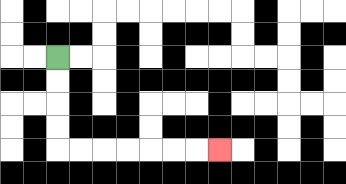{'start': '[2, 2]', 'end': '[9, 6]', 'path_directions': 'D,D,D,D,R,R,R,R,R,R,R', 'path_coordinates': '[[2, 2], [2, 3], [2, 4], [2, 5], [2, 6], [3, 6], [4, 6], [5, 6], [6, 6], [7, 6], [8, 6], [9, 6]]'}